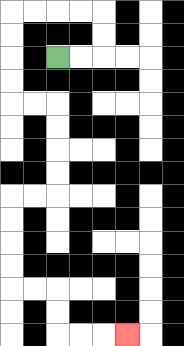{'start': '[2, 2]', 'end': '[5, 14]', 'path_directions': 'R,R,U,U,L,L,L,L,D,D,D,D,R,R,D,D,D,D,L,L,D,D,D,D,R,R,D,D,R,R,R', 'path_coordinates': '[[2, 2], [3, 2], [4, 2], [4, 1], [4, 0], [3, 0], [2, 0], [1, 0], [0, 0], [0, 1], [0, 2], [0, 3], [0, 4], [1, 4], [2, 4], [2, 5], [2, 6], [2, 7], [2, 8], [1, 8], [0, 8], [0, 9], [0, 10], [0, 11], [0, 12], [1, 12], [2, 12], [2, 13], [2, 14], [3, 14], [4, 14], [5, 14]]'}